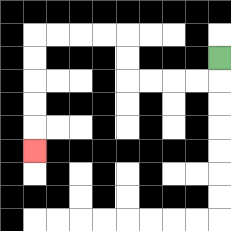{'start': '[9, 2]', 'end': '[1, 6]', 'path_directions': 'D,L,L,L,L,U,U,L,L,L,L,D,D,D,D,D', 'path_coordinates': '[[9, 2], [9, 3], [8, 3], [7, 3], [6, 3], [5, 3], [5, 2], [5, 1], [4, 1], [3, 1], [2, 1], [1, 1], [1, 2], [1, 3], [1, 4], [1, 5], [1, 6]]'}